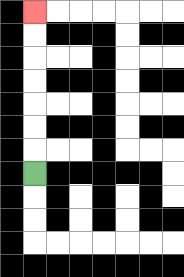{'start': '[1, 7]', 'end': '[1, 0]', 'path_directions': 'U,U,U,U,U,U,U', 'path_coordinates': '[[1, 7], [1, 6], [1, 5], [1, 4], [1, 3], [1, 2], [1, 1], [1, 0]]'}